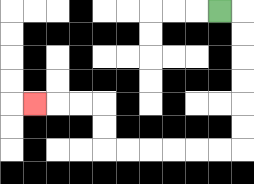{'start': '[9, 0]', 'end': '[1, 4]', 'path_directions': 'R,D,D,D,D,D,D,L,L,L,L,L,L,U,U,L,L,L', 'path_coordinates': '[[9, 0], [10, 0], [10, 1], [10, 2], [10, 3], [10, 4], [10, 5], [10, 6], [9, 6], [8, 6], [7, 6], [6, 6], [5, 6], [4, 6], [4, 5], [4, 4], [3, 4], [2, 4], [1, 4]]'}